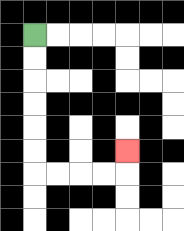{'start': '[1, 1]', 'end': '[5, 6]', 'path_directions': 'D,D,D,D,D,D,R,R,R,R,U', 'path_coordinates': '[[1, 1], [1, 2], [1, 3], [1, 4], [1, 5], [1, 6], [1, 7], [2, 7], [3, 7], [4, 7], [5, 7], [5, 6]]'}